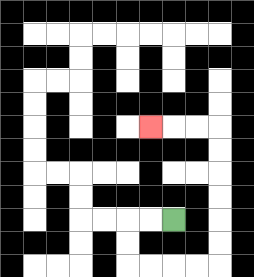{'start': '[7, 9]', 'end': '[6, 5]', 'path_directions': 'L,L,D,D,R,R,R,R,U,U,U,U,U,U,L,L,L', 'path_coordinates': '[[7, 9], [6, 9], [5, 9], [5, 10], [5, 11], [6, 11], [7, 11], [8, 11], [9, 11], [9, 10], [9, 9], [9, 8], [9, 7], [9, 6], [9, 5], [8, 5], [7, 5], [6, 5]]'}